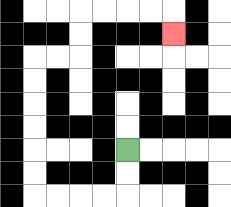{'start': '[5, 6]', 'end': '[7, 1]', 'path_directions': 'D,D,L,L,L,L,U,U,U,U,U,U,R,R,U,U,R,R,R,R,D', 'path_coordinates': '[[5, 6], [5, 7], [5, 8], [4, 8], [3, 8], [2, 8], [1, 8], [1, 7], [1, 6], [1, 5], [1, 4], [1, 3], [1, 2], [2, 2], [3, 2], [3, 1], [3, 0], [4, 0], [5, 0], [6, 0], [7, 0], [7, 1]]'}